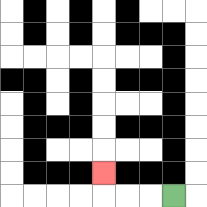{'start': '[7, 8]', 'end': '[4, 7]', 'path_directions': 'L,L,L,U', 'path_coordinates': '[[7, 8], [6, 8], [5, 8], [4, 8], [4, 7]]'}